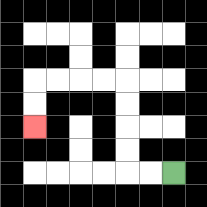{'start': '[7, 7]', 'end': '[1, 5]', 'path_directions': 'L,L,U,U,U,U,L,L,L,L,D,D', 'path_coordinates': '[[7, 7], [6, 7], [5, 7], [5, 6], [5, 5], [5, 4], [5, 3], [4, 3], [3, 3], [2, 3], [1, 3], [1, 4], [1, 5]]'}